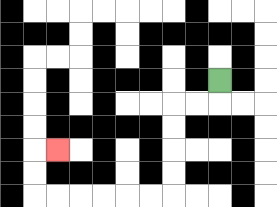{'start': '[9, 3]', 'end': '[2, 6]', 'path_directions': 'D,L,L,D,D,D,D,L,L,L,L,L,L,U,U,R', 'path_coordinates': '[[9, 3], [9, 4], [8, 4], [7, 4], [7, 5], [7, 6], [7, 7], [7, 8], [6, 8], [5, 8], [4, 8], [3, 8], [2, 8], [1, 8], [1, 7], [1, 6], [2, 6]]'}